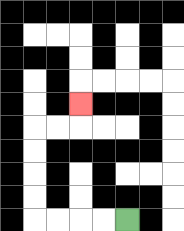{'start': '[5, 9]', 'end': '[3, 4]', 'path_directions': 'L,L,L,L,U,U,U,U,R,R,U', 'path_coordinates': '[[5, 9], [4, 9], [3, 9], [2, 9], [1, 9], [1, 8], [1, 7], [1, 6], [1, 5], [2, 5], [3, 5], [3, 4]]'}